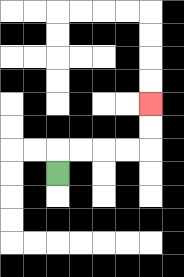{'start': '[2, 7]', 'end': '[6, 4]', 'path_directions': 'U,R,R,R,R,U,U', 'path_coordinates': '[[2, 7], [2, 6], [3, 6], [4, 6], [5, 6], [6, 6], [6, 5], [6, 4]]'}